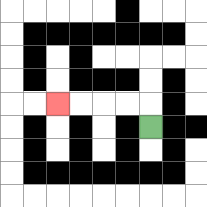{'start': '[6, 5]', 'end': '[2, 4]', 'path_directions': 'U,L,L,L,L', 'path_coordinates': '[[6, 5], [6, 4], [5, 4], [4, 4], [3, 4], [2, 4]]'}